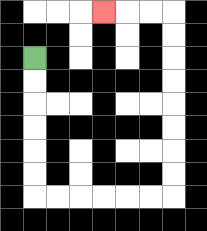{'start': '[1, 2]', 'end': '[4, 0]', 'path_directions': 'D,D,D,D,D,D,R,R,R,R,R,R,U,U,U,U,U,U,U,U,L,L,L', 'path_coordinates': '[[1, 2], [1, 3], [1, 4], [1, 5], [1, 6], [1, 7], [1, 8], [2, 8], [3, 8], [4, 8], [5, 8], [6, 8], [7, 8], [7, 7], [7, 6], [7, 5], [7, 4], [7, 3], [7, 2], [7, 1], [7, 0], [6, 0], [5, 0], [4, 0]]'}